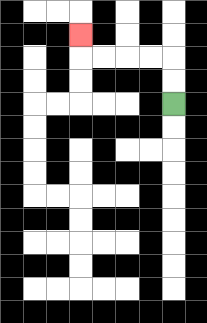{'start': '[7, 4]', 'end': '[3, 1]', 'path_directions': 'U,U,L,L,L,L,U', 'path_coordinates': '[[7, 4], [7, 3], [7, 2], [6, 2], [5, 2], [4, 2], [3, 2], [3, 1]]'}